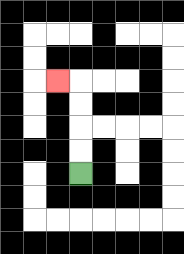{'start': '[3, 7]', 'end': '[2, 3]', 'path_directions': 'U,U,U,U,L', 'path_coordinates': '[[3, 7], [3, 6], [3, 5], [3, 4], [3, 3], [2, 3]]'}